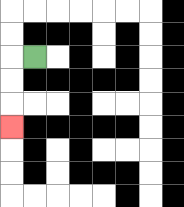{'start': '[1, 2]', 'end': '[0, 5]', 'path_directions': 'L,D,D,D', 'path_coordinates': '[[1, 2], [0, 2], [0, 3], [0, 4], [0, 5]]'}